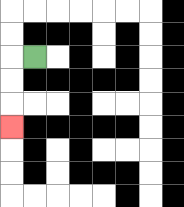{'start': '[1, 2]', 'end': '[0, 5]', 'path_directions': 'L,D,D,D', 'path_coordinates': '[[1, 2], [0, 2], [0, 3], [0, 4], [0, 5]]'}